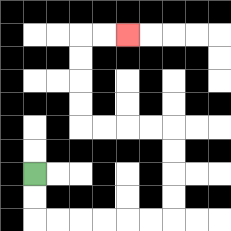{'start': '[1, 7]', 'end': '[5, 1]', 'path_directions': 'D,D,R,R,R,R,R,R,U,U,U,U,L,L,L,L,U,U,U,U,R,R', 'path_coordinates': '[[1, 7], [1, 8], [1, 9], [2, 9], [3, 9], [4, 9], [5, 9], [6, 9], [7, 9], [7, 8], [7, 7], [7, 6], [7, 5], [6, 5], [5, 5], [4, 5], [3, 5], [3, 4], [3, 3], [3, 2], [3, 1], [4, 1], [5, 1]]'}